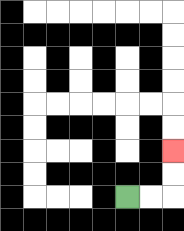{'start': '[5, 8]', 'end': '[7, 6]', 'path_directions': 'R,R,U,U', 'path_coordinates': '[[5, 8], [6, 8], [7, 8], [7, 7], [7, 6]]'}